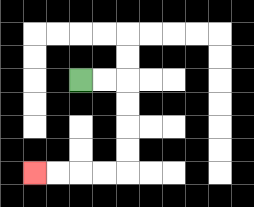{'start': '[3, 3]', 'end': '[1, 7]', 'path_directions': 'R,R,D,D,D,D,L,L,L,L', 'path_coordinates': '[[3, 3], [4, 3], [5, 3], [5, 4], [5, 5], [5, 6], [5, 7], [4, 7], [3, 7], [2, 7], [1, 7]]'}